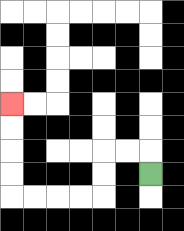{'start': '[6, 7]', 'end': '[0, 4]', 'path_directions': 'U,L,L,D,D,L,L,L,L,U,U,U,U', 'path_coordinates': '[[6, 7], [6, 6], [5, 6], [4, 6], [4, 7], [4, 8], [3, 8], [2, 8], [1, 8], [0, 8], [0, 7], [0, 6], [0, 5], [0, 4]]'}